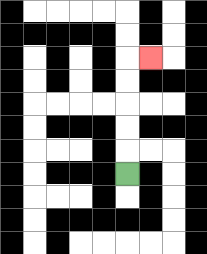{'start': '[5, 7]', 'end': '[6, 2]', 'path_directions': 'U,U,U,U,U,R', 'path_coordinates': '[[5, 7], [5, 6], [5, 5], [5, 4], [5, 3], [5, 2], [6, 2]]'}